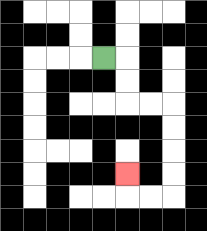{'start': '[4, 2]', 'end': '[5, 7]', 'path_directions': 'R,D,D,R,R,D,D,D,D,L,L,U', 'path_coordinates': '[[4, 2], [5, 2], [5, 3], [5, 4], [6, 4], [7, 4], [7, 5], [7, 6], [7, 7], [7, 8], [6, 8], [5, 8], [5, 7]]'}